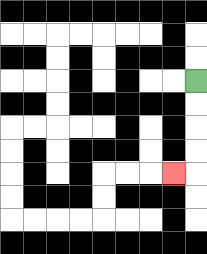{'start': '[8, 3]', 'end': '[7, 7]', 'path_directions': 'D,D,D,D,L', 'path_coordinates': '[[8, 3], [8, 4], [8, 5], [8, 6], [8, 7], [7, 7]]'}